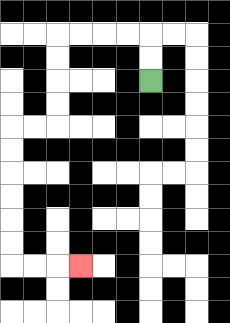{'start': '[6, 3]', 'end': '[3, 11]', 'path_directions': 'U,U,L,L,L,L,D,D,D,D,L,L,D,D,D,D,D,D,R,R,R', 'path_coordinates': '[[6, 3], [6, 2], [6, 1], [5, 1], [4, 1], [3, 1], [2, 1], [2, 2], [2, 3], [2, 4], [2, 5], [1, 5], [0, 5], [0, 6], [0, 7], [0, 8], [0, 9], [0, 10], [0, 11], [1, 11], [2, 11], [3, 11]]'}